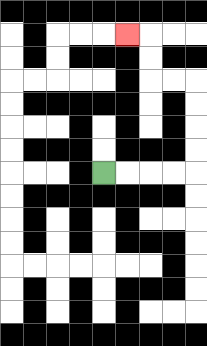{'start': '[4, 7]', 'end': '[5, 1]', 'path_directions': 'R,R,R,R,U,U,U,U,L,L,U,U,L', 'path_coordinates': '[[4, 7], [5, 7], [6, 7], [7, 7], [8, 7], [8, 6], [8, 5], [8, 4], [8, 3], [7, 3], [6, 3], [6, 2], [6, 1], [5, 1]]'}